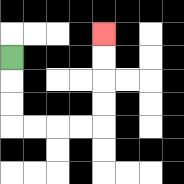{'start': '[0, 2]', 'end': '[4, 1]', 'path_directions': 'D,D,D,R,R,R,R,U,U,U,U', 'path_coordinates': '[[0, 2], [0, 3], [0, 4], [0, 5], [1, 5], [2, 5], [3, 5], [4, 5], [4, 4], [4, 3], [4, 2], [4, 1]]'}